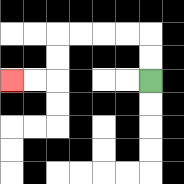{'start': '[6, 3]', 'end': '[0, 3]', 'path_directions': 'U,U,L,L,L,L,D,D,L,L', 'path_coordinates': '[[6, 3], [6, 2], [6, 1], [5, 1], [4, 1], [3, 1], [2, 1], [2, 2], [2, 3], [1, 3], [0, 3]]'}